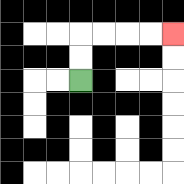{'start': '[3, 3]', 'end': '[7, 1]', 'path_directions': 'U,U,R,R,R,R', 'path_coordinates': '[[3, 3], [3, 2], [3, 1], [4, 1], [5, 1], [6, 1], [7, 1]]'}